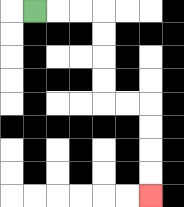{'start': '[1, 0]', 'end': '[6, 8]', 'path_directions': 'R,R,R,D,D,D,D,R,R,D,D,D,D', 'path_coordinates': '[[1, 0], [2, 0], [3, 0], [4, 0], [4, 1], [4, 2], [4, 3], [4, 4], [5, 4], [6, 4], [6, 5], [6, 6], [6, 7], [6, 8]]'}